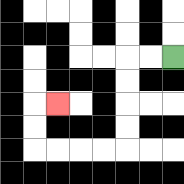{'start': '[7, 2]', 'end': '[2, 4]', 'path_directions': 'L,L,D,D,D,D,L,L,L,L,U,U,R', 'path_coordinates': '[[7, 2], [6, 2], [5, 2], [5, 3], [5, 4], [5, 5], [5, 6], [4, 6], [3, 6], [2, 6], [1, 6], [1, 5], [1, 4], [2, 4]]'}